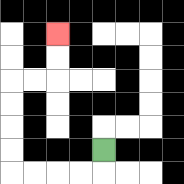{'start': '[4, 6]', 'end': '[2, 1]', 'path_directions': 'D,L,L,L,L,U,U,U,U,R,R,U,U', 'path_coordinates': '[[4, 6], [4, 7], [3, 7], [2, 7], [1, 7], [0, 7], [0, 6], [0, 5], [0, 4], [0, 3], [1, 3], [2, 3], [2, 2], [2, 1]]'}